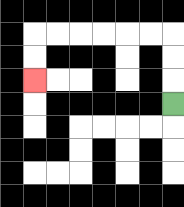{'start': '[7, 4]', 'end': '[1, 3]', 'path_directions': 'U,U,U,L,L,L,L,L,L,D,D', 'path_coordinates': '[[7, 4], [7, 3], [7, 2], [7, 1], [6, 1], [5, 1], [4, 1], [3, 1], [2, 1], [1, 1], [1, 2], [1, 3]]'}